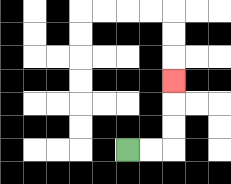{'start': '[5, 6]', 'end': '[7, 3]', 'path_directions': 'R,R,U,U,U', 'path_coordinates': '[[5, 6], [6, 6], [7, 6], [7, 5], [7, 4], [7, 3]]'}